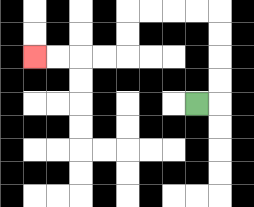{'start': '[8, 4]', 'end': '[1, 2]', 'path_directions': 'R,U,U,U,U,L,L,L,L,D,D,L,L,L,L', 'path_coordinates': '[[8, 4], [9, 4], [9, 3], [9, 2], [9, 1], [9, 0], [8, 0], [7, 0], [6, 0], [5, 0], [5, 1], [5, 2], [4, 2], [3, 2], [2, 2], [1, 2]]'}